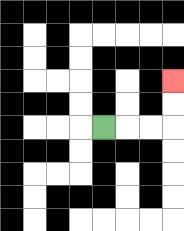{'start': '[4, 5]', 'end': '[7, 3]', 'path_directions': 'R,R,R,U,U', 'path_coordinates': '[[4, 5], [5, 5], [6, 5], [7, 5], [7, 4], [7, 3]]'}